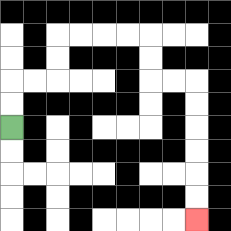{'start': '[0, 5]', 'end': '[8, 9]', 'path_directions': 'U,U,R,R,U,U,R,R,R,R,D,D,R,R,D,D,D,D,D,D', 'path_coordinates': '[[0, 5], [0, 4], [0, 3], [1, 3], [2, 3], [2, 2], [2, 1], [3, 1], [4, 1], [5, 1], [6, 1], [6, 2], [6, 3], [7, 3], [8, 3], [8, 4], [8, 5], [8, 6], [8, 7], [8, 8], [8, 9]]'}